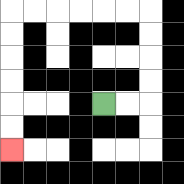{'start': '[4, 4]', 'end': '[0, 6]', 'path_directions': 'R,R,U,U,U,U,L,L,L,L,L,L,D,D,D,D,D,D', 'path_coordinates': '[[4, 4], [5, 4], [6, 4], [6, 3], [6, 2], [6, 1], [6, 0], [5, 0], [4, 0], [3, 0], [2, 0], [1, 0], [0, 0], [0, 1], [0, 2], [0, 3], [0, 4], [0, 5], [0, 6]]'}